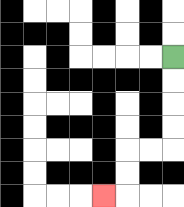{'start': '[7, 2]', 'end': '[4, 8]', 'path_directions': 'D,D,D,D,L,L,D,D,L', 'path_coordinates': '[[7, 2], [7, 3], [7, 4], [7, 5], [7, 6], [6, 6], [5, 6], [5, 7], [5, 8], [4, 8]]'}